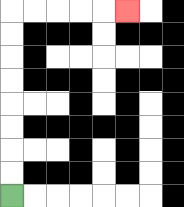{'start': '[0, 8]', 'end': '[5, 0]', 'path_directions': 'U,U,U,U,U,U,U,U,R,R,R,R,R', 'path_coordinates': '[[0, 8], [0, 7], [0, 6], [0, 5], [0, 4], [0, 3], [0, 2], [0, 1], [0, 0], [1, 0], [2, 0], [3, 0], [4, 0], [5, 0]]'}